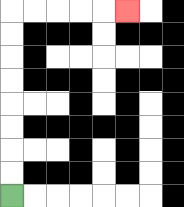{'start': '[0, 8]', 'end': '[5, 0]', 'path_directions': 'U,U,U,U,U,U,U,U,R,R,R,R,R', 'path_coordinates': '[[0, 8], [0, 7], [0, 6], [0, 5], [0, 4], [0, 3], [0, 2], [0, 1], [0, 0], [1, 0], [2, 0], [3, 0], [4, 0], [5, 0]]'}